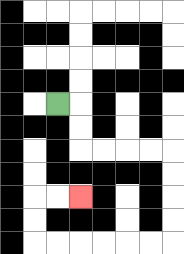{'start': '[2, 4]', 'end': '[3, 8]', 'path_directions': 'R,D,D,R,R,R,R,D,D,D,D,L,L,L,L,L,L,U,U,R,R', 'path_coordinates': '[[2, 4], [3, 4], [3, 5], [3, 6], [4, 6], [5, 6], [6, 6], [7, 6], [7, 7], [7, 8], [7, 9], [7, 10], [6, 10], [5, 10], [4, 10], [3, 10], [2, 10], [1, 10], [1, 9], [1, 8], [2, 8], [3, 8]]'}